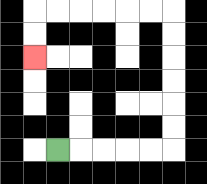{'start': '[2, 6]', 'end': '[1, 2]', 'path_directions': 'R,R,R,R,R,U,U,U,U,U,U,L,L,L,L,L,L,D,D', 'path_coordinates': '[[2, 6], [3, 6], [4, 6], [5, 6], [6, 6], [7, 6], [7, 5], [7, 4], [7, 3], [7, 2], [7, 1], [7, 0], [6, 0], [5, 0], [4, 0], [3, 0], [2, 0], [1, 0], [1, 1], [1, 2]]'}